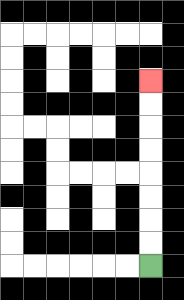{'start': '[6, 11]', 'end': '[6, 3]', 'path_directions': 'U,U,U,U,U,U,U,U', 'path_coordinates': '[[6, 11], [6, 10], [6, 9], [6, 8], [6, 7], [6, 6], [6, 5], [6, 4], [6, 3]]'}